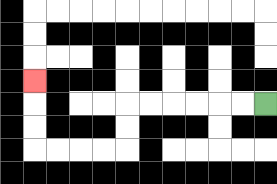{'start': '[11, 4]', 'end': '[1, 3]', 'path_directions': 'L,L,L,L,L,L,D,D,L,L,L,L,U,U,U', 'path_coordinates': '[[11, 4], [10, 4], [9, 4], [8, 4], [7, 4], [6, 4], [5, 4], [5, 5], [5, 6], [4, 6], [3, 6], [2, 6], [1, 6], [1, 5], [1, 4], [1, 3]]'}